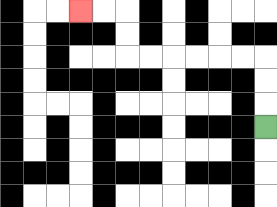{'start': '[11, 5]', 'end': '[3, 0]', 'path_directions': 'U,U,U,L,L,L,L,L,L,U,U,L,L', 'path_coordinates': '[[11, 5], [11, 4], [11, 3], [11, 2], [10, 2], [9, 2], [8, 2], [7, 2], [6, 2], [5, 2], [5, 1], [5, 0], [4, 0], [3, 0]]'}